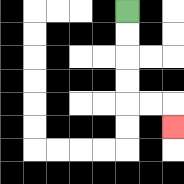{'start': '[5, 0]', 'end': '[7, 5]', 'path_directions': 'D,D,D,D,R,R,D', 'path_coordinates': '[[5, 0], [5, 1], [5, 2], [5, 3], [5, 4], [6, 4], [7, 4], [7, 5]]'}